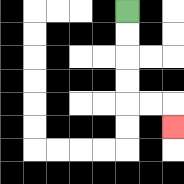{'start': '[5, 0]', 'end': '[7, 5]', 'path_directions': 'D,D,D,D,R,R,D', 'path_coordinates': '[[5, 0], [5, 1], [5, 2], [5, 3], [5, 4], [6, 4], [7, 4], [7, 5]]'}